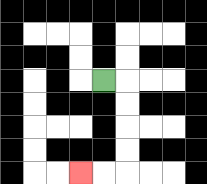{'start': '[4, 3]', 'end': '[3, 7]', 'path_directions': 'R,D,D,D,D,L,L', 'path_coordinates': '[[4, 3], [5, 3], [5, 4], [5, 5], [5, 6], [5, 7], [4, 7], [3, 7]]'}